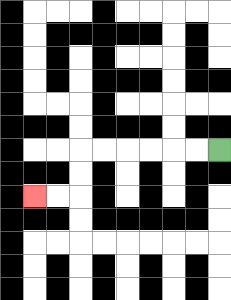{'start': '[9, 6]', 'end': '[1, 8]', 'path_directions': 'L,L,L,L,L,L,D,D,L,L', 'path_coordinates': '[[9, 6], [8, 6], [7, 6], [6, 6], [5, 6], [4, 6], [3, 6], [3, 7], [3, 8], [2, 8], [1, 8]]'}